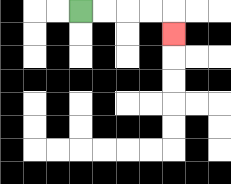{'start': '[3, 0]', 'end': '[7, 1]', 'path_directions': 'R,R,R,R,D', 'path_coordinates': '[[3, 0], [4, 0], [5, 0], [6, 0], [7, 0], [7, 1]]'}